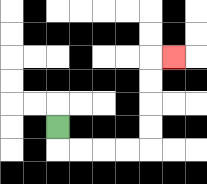{'start': '[2, 5]', 'end': '[7, 2]', 'path_directions': 'D,R,R,R,R,U,U,U,U,R', 'path_coordinates': '[[2, 5], [2, 6], [3, 6], [4, 6], [5, 6], [6, 6], [6, 5], [6, 4], [6, 3], [6, 2], [7, 2]]'}